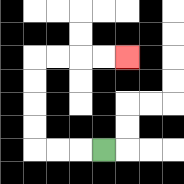{'start': '[4, 6]', 'end': '[5, 2]', 'path_directions': 'L,L,L,U,U,U,U,R,R,R,R', 'path_coordinates': '[[4, 6], [3, 6], [2, 6], [1, 6], [1, 5], [1, 4], [1, 3], [1, 2], [2, 2], [3, 2], [4, 2], [5, 2]]'}